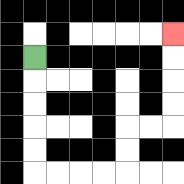{'start': '[1, 2]', 'end': '[7, 1]', 'path_directions': 'D,D,D,D,D,R,R,R,R,U,U,R,R,U,U,U,U', 'path_coordinates': '[[1, 2], [1, 3], [1, 4], [1, 5], [1, 6], [1, 7], [2, 7], [3, 7], [4, 7], [5, 7], [5, 6], [5, 5], [6, 5], [7, 5], [7, 4], [7, 3], [7, 2], [7, 1]]'}